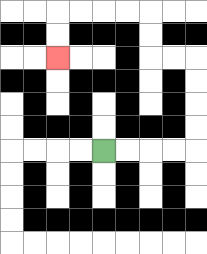{'start': '[4, 6]', 'end': '[2, 2]', 'path_directions': 'R,R,R,R,U,U,U,U,L,L,U,U,L,L,L,L,D,D', 'path_coordinates': '[[4, 6], [5, 6], [6, 6], [7, 6], [8, 6], [8, 5], [8, 4], [8, 3], [8, 2], [7, 2], [6, 2], [6, 1], [6, 0], [5, 0], [4, 0], [3, 0], [2, 0], [2, 1], [2, 2]]'}